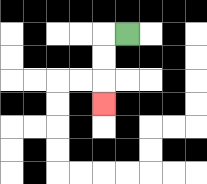{'start': '[5, 1]', 'end': '[4, 4]', 'path_directions': 'L,D,D,D', 'path_coordinates': '[[5, 1], [4, 1], [4, 2], [4, 3], [4, 4]]'}